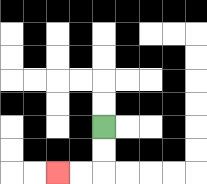{'start': '[4, 5]', 'end': '[2, 7]', 'path_directions': 'D,D,L,L', 'path_coordinates': '[[4, 5], [4, 6], [4, 7], [3, 7], [2, 7]]'}